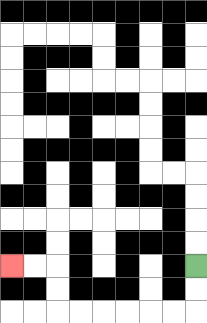{'start': '[8, 11]', 'end': '[0, 11]', 'path_directions': 'D,D,L,L,L,L,L,L,U,U,L,L', 'path_coordinates': '[[8, 11], [8, 12], [8, 13], [7, 13], [6, 13], [5, 13], [4, 13], [3, 13], [2, 13], [2, 12], [2, 11], [1, 11], [0, 11]]'}